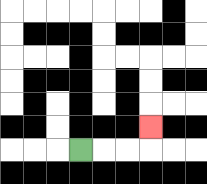{'start': '[3, 6]', 'end': '[6, 5]', 'path_directions': 'R,R,R,U', 'path_coordinates': '[[3, 6], [4, 6], [5, 6], [6, 6], [6, 5]]'}